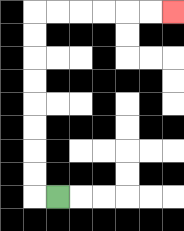{'start': '[2, 8]', 'end': '[7, 0]', 'path_directions': 'L,U,U,U,U,U,U,U,U,R,R,R,R,R,R', 'path_coordinates': '[[2, 8], [1, 8], [1, 7], [1, 6], [1, 5], [1, 4], [1, 3], [1, 2], [1, 1], [1, 0], [2, 0], [3, 0], [4, 0], [5, 0], [6, 0], [7, 0]]'}